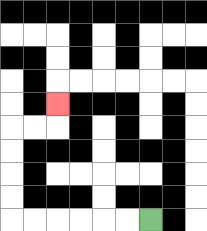{'start': '[6, 9]', 'end': '[2, 4]', 'path_directions': 'L,L,L,L,L,L,U,U,U,U,R,R,U', 'path_coordinates': '[[6, 9], [5, 9], [4, 9], [3, 9], [2, 9], [1, 9], [0, 9], [0, 8], [0, 7], [0, 6], [0, 5], [1, 5], [2, 5], [2, 4]]'}